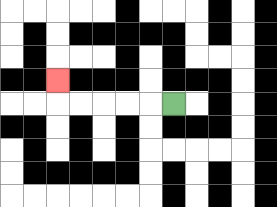{'start': '[7, 4]', 'end': '[2, 3]', 'path_directions': 'L,L,L,L,L,U', 'path_coordinates': '[[7, 4], [6, 4], [5, 4], [4, 4], [3, 4], [2, 4], [2, 3]]'}